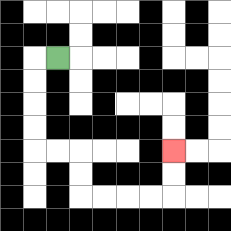{'start': '[2, 2]', 'end': '[7, 6]', 'path_directions': 'L,D,D,D,D,R,R,D,D,R,R,R,R,U,U', 'path_coordinates': '[[2, 2], [1, 2], [1, 3], [1, 4], [1, 5], [1, 6], [2, 6], [3, 6], [3, 7], [3, 8], [4, 8], [5, 8], [6, 8], [7, 8], [7, 7], [7, 6]]'}